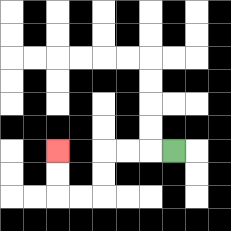{'start': '[7, 6]', 'end': '[2, 6]', 'path_directions': 'L,L,L,D,D,L,L,U,U', 'path_coordinates': '[[7, 6], [6, 6], [5, 6], [4, 6], [4, 7], [4, 8], [3, 8], [2, 8], [2, 7], [2, 6]]'}